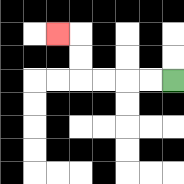{'start': '[7, 3]', 'end': '[2, 1]', 'path_directions': 'L,L,L,L,U,U,L', 'path_coordinates': '[[7, 3], [6, 3], [5, 3], [4, 3], [3, 3], [3, 2], [3, 1], [2, 1]]'}